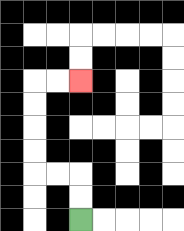{'start': '[3, 9]', 'end': '[3, 3]', 'path_directions': 'U,U,L,L,U,U,U,U,R,R', 'path_coordinates': '[[3, 9], [3, 8], [3, 7], [2, 7], [1, 7], [1, 6], [1, 5], [1, 4], [1, 3], [2, 3], [3, 3]]'}